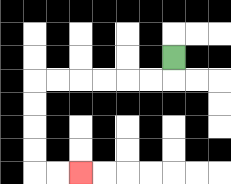{'start': '[7, 2]', 'end': '[3, 7]', 'path_directions': 'D,L,L,L,L,L,L,D,D,D,D,R,R', 'path_coordinates': '[[7, 2], [7, 3], [6, 3], [5, 3], [4, 3], [3, 3], [2, 3], [1, 3], [1, 4], [1, 5], [1, 6], [1, 7], [2, 7], [3, 7]]'}